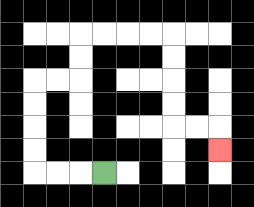{'start': '[4, 7]', 'end': '[9, 6]', 'path_directions': 'L,L,L,U,U,U,U,R,R,U,U,R,R,R,R,D,D,D,D,R,R,D', 'path_coordinates': '[[4, 7], [3, 7], [2, 7], [1, 7], [1, 6], [1, 5], [1, 4], [1, 3], [2, 3], [3, 3], [3, 2], [3, 1], [4, 1], [5, 1], [6, 1], [7, 1], [7, 2], [7, 3], [7, 4], [7, 5], [8, 5], [9, 5], [9, 6]]'}